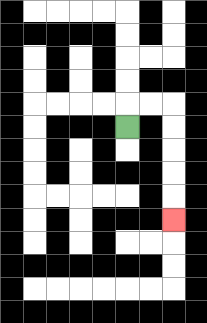{'start': '[5, 5]', 'end': '[7, 9]', 'path_directions': 'U,R,R,D,D,D,D,D', 'path_coordinates': '[[5, 5], [5, 4], [6, 4], [7, 4], [7, 5], [7, 6], [7, 7], [7, 8], [7, 9]]'}